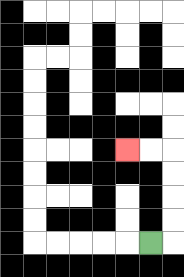{'start': '[6, 10]', 'end': '[5, 6]', 'path_directions': 'R,U,U,U,U,L,L', 'path_coordinates': '[[6, 10], [7, 10], [7, 9], [7, 8], [7, 7], [7, 6], [6, 6], [5, 6]]'}